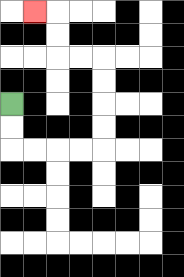{'start': '[0, 4]', 'end': '[1, 0]', 'path_directions': 'D,D,R,R,R,R,U,U,U,U,L,L,U,U,L', 'path_coordinates': '[[0, 4], [0, 5], [0, 6], [1, 6], [2, 6], [3, 6], [4, 6], [4, 5], [4, 4], [4, 3], [4, 2], [3, 2], [2, 2], [2, 1], [2, 0], [1, 0]]'}